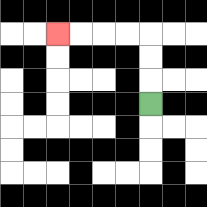{'start': '[6, 4]', 'end': '[2, 1]', 'path_directions': 'U,U,U,L,L,L,L', 'path_coordinates': '[[6, 4], [6, 3], [6, 2], [6, 1], [5, 1], [4, 1], [3, 1], [2, 1]]'}